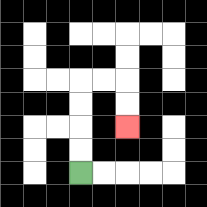{'start': '[3, 7]', 'end': '[5, 5]', 'path_directions': 'U,U,U,U,R,R,D,D', 'path_coordinates': '[[3, 7], [3, 6], [3, 5], [3, 4], [3, 3], [4, 3], [5, 3], [5, 4], [5, 5]]'}